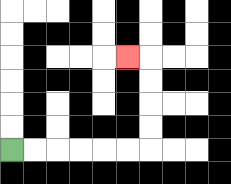{'start': '[0, 6]', 'end': '[5, 2]', 'path_directions': 'R,R,R,R,R,R,U,U,U,U,L', 'path_coordinates': '[[0, 6], [1, 6], [2, 6], [3, 6], [4, 6], [5, 6], [6, 6], [6, 5], [6, 4], [6, 3], [6, 2], [5, 2]]'}